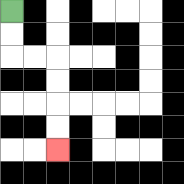{'start': '[0, 0]', 'end': '[2, 6]', 'path_directions': 'D,D,R,R,D,D,D,D', 'path_coordinates': '[[0, 0], [0, 1], [0, 2], [1, 2], [2, 2], [2, 3], [2, 4], [2, 5], [2, 6]]'}